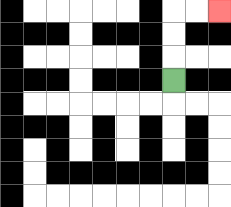{'start': '[7, 3]', 'end': '[9, 0]', 'path_directions': 'U,U,U,R,R', 'path_coordinates': '[[7, 3], [7, 2], [7, 1], [7, 0], [8, 0], [9, 0]]'}